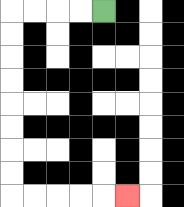{'start': '[4, 0]', 'end': '[5, 8]', 'path_directions': 'L,L,L,L,D,D,D,D,D,D,D,D,R,R,R,R,R', 'path_coordinates': '[[4, 0], [3, 0], [2, 0], [1, 0], [0, 0], [0, 1], [0, 2], [0, 3], [0, 4], [0, 5], [0, 6], [0, 7], [0, 8], [1, 8], [2, 8], [3, 8], [4, 8], [5, 8]]'}